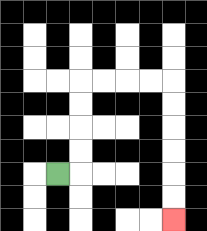{'start': '[2, 7]', 'end': '[7, 9]', 'path_directions': 'R,U,U,U,U,R,R,R,R,D,D,D,D,D,D', 'path_coordinates': '[[2, 7], [3, 7], [3, 6], [3, 5], [3, 4], [3, 3], [4, 3], [5, 3], [6, 3], [7, 3], [7, 4], [7, 5], [7, 6], [7, 7], [7, 8], [7, 9]]'}